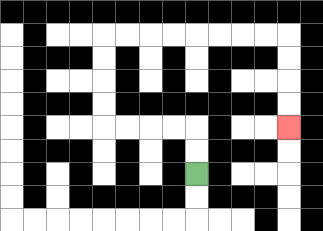{'start': '[8, 7]', 'end': '[12, 5]', 'path_directions': 'U,U,L,L,L,L,U,U,U,U,R,R,R,R,R,R,R,R,D,D,D,D', 'path_coordinates': '[[8, 7], [8, 6], [8, 5], [7, 5], [6, 5], [5, 5], [4, 5], [4, 4], [4, 3], [4, 2], [4, 1], [5, 1], [6, 1], [7, 1], [8, 1], [9, 1], [10, 1], [11, 1], [12, 1], [12, 2], [12, 3], [12, 4], [12, 5]]'}